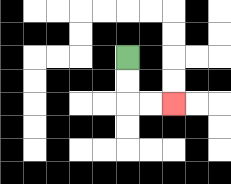{'start': '[5, 2]', 'end': '[7, 4]', 'path_directions': 'D,D,R,R', 'path_coordinates': '[[5, 2], [5, 3], [5, 4], [6, 4], [7, 4]]'}